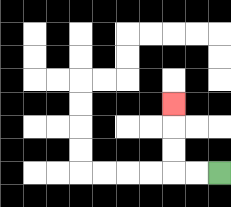{'start': '[9, 7]', 'end': '[7, 4]', 'path_directions': 'L,L,U,U,U', 'path_coordinates': '[[9, 7], [8, 7], [7, 7], [7, 6], [7, 5], [7, 4]]'}